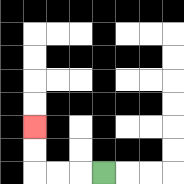{'start': '[4, 7]', 'end': '[1, 5]', 'path_directions': 'L,L,L,U,U', 'path_coordinates': '[[4, 7], [3, 7], [2, 7], [1, 7], [1, 6], [1, 5]]'}